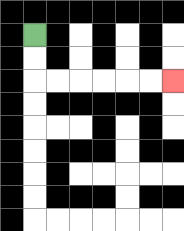{'start': '[1, 1]', 'end': '[7, 3]', 'path_directions': 'D,D,R,R,R,R,R,R', 'path_coordinates': '[[1, 1], [1, 2], [1, 3], [2, 3], [3, 3], [4, 3], [5, 3], [6, 3], [7, 3]]'}